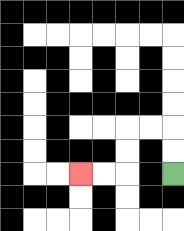{'start': '[7, 7]', 'end': '[3, 7]', 'path_directions': 'U,U,L,L,D,D,L,L', 'path_coordinates': '[[7, 7], [7, 6], [7, 5], [6, 5], [5, 5], [5, 6], [5, 7], [4, 7], [3, 7]]'}